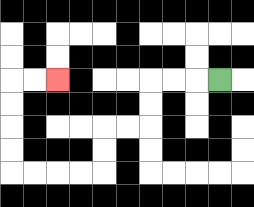{'start': '[9, 3]', 'end': '[2, 3]', 'path_directions': 'L,L,L,D,D,L,L,D,D,L,L,L,L,U,U,U,U,R,R', 'path_coordinates': '[[9, 3], [8, 3], [7, 3], [6, 3], [6, 4], [6, 5], [5, 5], [4, 5], [4, 6], [4, 7], [3, 7], [2, 7], [1, 7], [0, 7], [0, 6], [0, 5], [0, 4], [0, 3], [1, 3], [2, 3]]'}